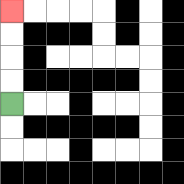{'start': '[0, 4]', 'end': '[0, 0]', 'path_directions': 'U,U,U,U', 'path_coordinates': '[[0, 4], [0, 3], [0, 2], [0, 1], [0, 0]]'}